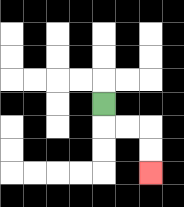{'start': '[4, 4]', 'end': '[6, 7]', 'path_directions': 'D,R,R,D,D', 'path_coordinates': '[[4, 4], [4, 5], [5, 5], [6, 5], [6, 6], [6, 7]]'}